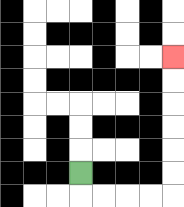{'start': '[3, 7]', 'end': '[7, 2]', 'path_directions': 'D,R,R,R,R,U,U,U,U,U,U', 'path_coordinates': '[[3, 7], [3, 8], [4, 8], [5, 8], [6, 8], [7, 8], [7, 7], [7, 6], [7, 5], [7, 4], [7, 3], [7, 2]]'}